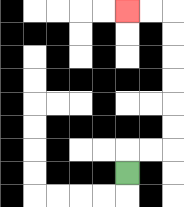{'start': '[5, 7]', 'end': '[5, 0]', 'path_directions': 'U,R,R,U,U,U,U,U,U,L,L', 'path_coordinates': '[[5, 7], [5, 6], [6, 6], [7, 6], [7, 5], [7, 4], [7, 3], [7, 2], [7, 1], [7, 0], [6, 0], [5, 0]]'}